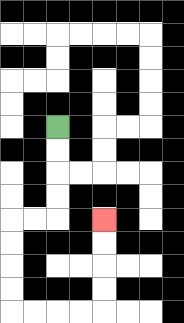{'start': '[2, 5]', 'end': '[4, 9]', 'path_directions': 'D,D,D,D,L,L,D,D,D,D,R,R,R,R,U,U,U,U', 'path_coordinates': '[[2, 5], [2, 6], [2, 7], [2, 8], [2, 9], [1, 9], [0, 9], [0, 10], [0, 11], [0, 12], [0, 13], [1, 13], [2, 13], [3, 13], [4, 13], [4, 12], [4, 11], [4, 10], [4, 9]]'}